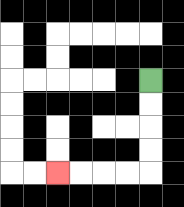{'start': '[6, 3]', 'end': '[2, 7]', 'path_directions': 'D,D,D,D,L,L,L,L', 'path_coordinates': '[[6, 3], [6, 4], [6, 5], [6, 6], [6, 7], [5, 7], [4, 7], [3, 7], [2, 7]]'}